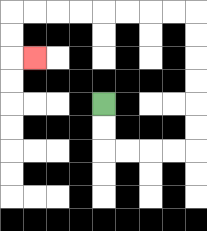{'start': '[4, 4]', 'end': '[1, 2]', 'path_directions': 'D,D,R,R,R,R,U,U,U,U,U,U,L,L,L,L,L,L,L,L,D,D,R', 'path_coordinates': '[[4, 4], [4, 5], [4, 6], [5, 6], [6, 6], [7, 6], [8, 6], [8, 5], [8, 4], [8, 3], [8, 2], [8, 1], [8, 0], [7, 0], [6, 0], [5, 0], [4, 0], [3, 0], [2, 0], [1, 0], [0, 0], [0, 1], [0, 2], [1, 2]]'}